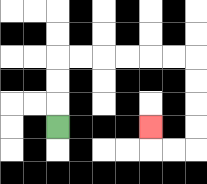{'start': '[2, 5]', 'end': '[6, 5]', 'path_directions': 'U,U,U,R,R,R,R,R,R,D,D,D,D,L,L,U', 'path_coordinates': '[[2, 5], [2, 4], [2, 3], [2, 2], [3, 2], [4, 2], [5, 2], [6, 2], [7, 2], [8, 2], [8, 3], [8, 4], [8, 5], [8, 6], [7, 6], [6, 6], [6, 5]]'}